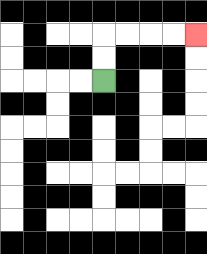{'start': '[4, 3]', 'end': '[8, 1]', 'path_directions': 'U,U,R,R,R,R', 'path_coordinates': '[[4, 3], [4, 2], [4, 1], [5, 1], [6, 1], [7, 1], [8, 1]]'}